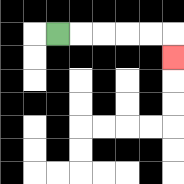{'start': '[2, 1]', 'end': '[7, 2]', 'path_directions': 'R,R,R,R,R,D', 'path_coordinates': '[[2, 1], [3, 1], [4, 1], [5, 1], [6, 1], [7, 1], [7, 2]]'}